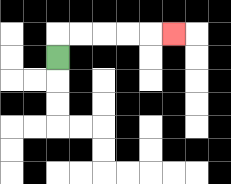{'start': '[2, 2]', 'end': '[7, 1]', 'path_directions': 'U,R,R,R,R,R', 'path_coordinates': '[[2, 2], [2, 1], [3, 1], [4, 1], [5, 1], [6, 1], [7, 1]]'}